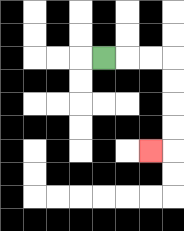{'start': '[4, 2]', 'end': '[6, 6]', 'path_directions': 'R,R,R,D,D,D,D,L', 'path_coordinates': '[[4, 2], [5, 2], [6, 2], [7, 2], [7, 3], [7, 4], [7, 5], [7, 6], [6, 6]]'}